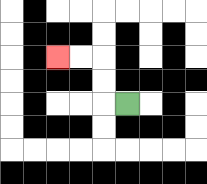{'start': '[5, 4]', 'end': '[2, 2]', 'path_directions': 'L,U,U,L,L', 'path_coordinates': '[[5, 4], [4, 4], [4, 3], [4, 2], [3, 2], [2, 2]]'}